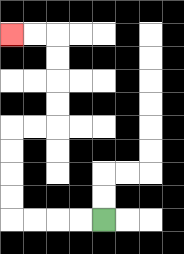{'start': '[4, 9]', 'end': '[0, 1]', 'path_directions': 'L,L,L,L,U,U,U,U,R,R,U,U,U,U,L,L', 'path_coordinates': '[[4, 9], [3, 9], [2, 9], [1, 9], [0, 9], [0, 8], [0, 7], [0, 6], [0, 5], [1, 5], [2, 5], [2, 4], [2, 3], [2, 2], [2, 1], [1, 1], [0, 1]]'}